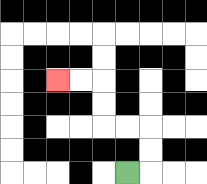{'start': '[5, 7]', 'end': '[2, 3]', 'path_directions': 'R,U,U,L,L,U,U,L,L', 'path_coordinates': '[[5, 7], [6, 7], [6, 6], [6, 5], [5, 5], [4, 5], [4, 4], [4, 3], [3, 3], [2, 3]]'}